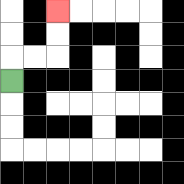{'start': '[0, 3]', 'end': '[2, 0]', 'path_directions': 'U,R,R,U,U', 'path_coordinates': '[[0, 3], [0, 2], [1, 2], [2, 2], [2, 1], [2, 0]]'}